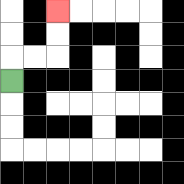{'start': '[0, 3]', 'end': '[2, 0]', 'path_directions': 'U,R,R,U,U', 'path_coordinates': '[[0, 3], [0, 2], [1, 2], [2, 2], [2, 1], [2, 0]]'}